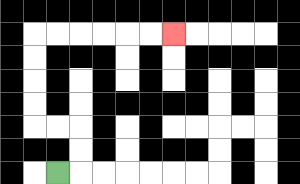{'start': '[2, 7]', 'end': '[7, 1]', 'path_directions': 'R,U,U,L,L,U,U,U,U,R,R,R,R,R,R', 'path_coordinates': '[[2, 7], [3, 7], [3, 6], [3, 5], [2, 5], [1, 5], [1, 4], [1, 3], [1, 2], [1, 1], [2, 1], [3, 1], [4, 1], [5, 1], [6, 1], [7, 1]]'}